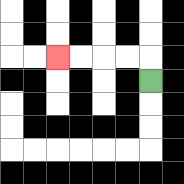{'start': '[6, 3]', 'end': '[2, 2]', 'path_directions': 'U,L,L,L,L', 'path_coordinates': '[[6, 3], [6, 2], [5, 2], [4, 2], [3, 2], [2, 2]]'}